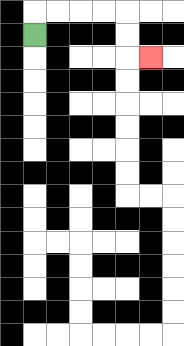{'start': '[1, 1]', 'end': '[6, 2]', 'path_directions': 'U,R,R,R,R,D,D,R', 'path_coordinates': '[[1, 1], [1, 0], [2, 0], [3, 0], [4, 0], [5, 0], [5, 1], [5, 2], [6, 2]]'}